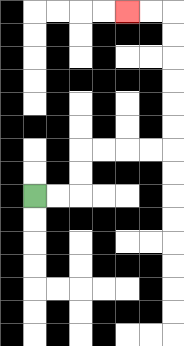{'start': '[1, 8]', 'end': '[5, 0]', 'path_directions': 'R,R,U,U,R,R,R,R,U,U,U,U,U,U,L,L', 'path_coordinates': '[[1, 8], [2, 8], [3, 8], [3, 7], [3, 6], [4, 6], [5, 6], [6, 6], [7, 6], [7, 5], [7, 4], [7, 3], [7, 2], [7, 1], [7, 0], [6, 0], [5, 0]]'}